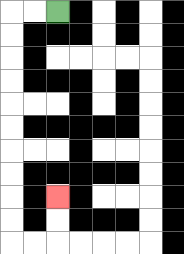{'start': '[2, 0]', 'end': '[2, 8]', 'path_directions': 'L,L,D,D,D,D,D,D,D,D,D,D,R,R,U,U', 'path_coordinates': '[[2, 0], [1, 0], [0, 0], [0, 1], [0, 2], [0, 3], [0, 4], [0, 5], [0, 6], [0, 7], [0, 8], [0, 9], [0, 10], [1, 10], [2, 10], [2, 9], [2, 8]]'}